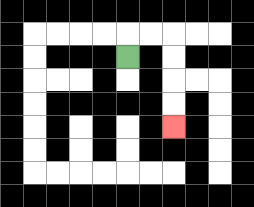{'start': '[5, 2]', 'end': '[7, 5]', 'path_directions': 'U,R,R,D,D,D,D', 'path_coordinates': '[[5, 2], [5, 1], [6, 1], [7, 1], [7, 2], [7, 3], [7, 4], [7, 5]]'}